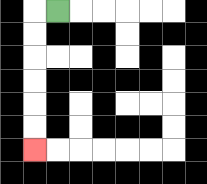{'start': '[2, 0]', 'end': '[1, 6]', 'path_directions': 'L,D,D,D,D,D,D', 'path_coordinates': '[[2, 0], [1, 0], [1, 1], [1, 2], [1, 3], [1, 4], [1, 5], [1, 6]]'}